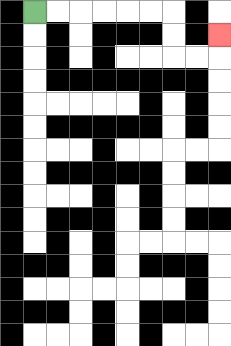{'start': '[1, 0]', 'end': '[9, 1]', 'path_directions': 'R,R,R,R,R,R,D,D,R,R,U', 'path_coordinates': '[[1, 0], [2, 0], [3, 0], [4, 0], [5, 0], [6, 0], [7, 0], [7, 1], [7, 2], [8, 2], [9, 2], [9, 1]]'}